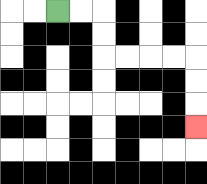{'start': '[2, 0]', 'end': '[8, 5]', 'path_directions': 'R,R,D,D,R,R,R,R,D,D,D', 'path_coordinates': '[[2, 0], [3, 0], [4, 0], [4, 1], [4, 2], [5, 2], [6, 2], [7, 2], [8, 2], [8, 3], [8, 4], [8, 5]]'}